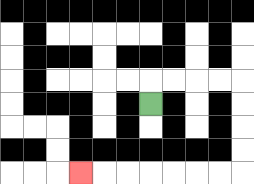{'start': '[6, 4]', 'end': '[3, 7]', 'path_directions': 'U,R,R,R,R,D,D,D,D,L,L,L,L,L,L,L', 'path_coordinates': '[[6, 4], [6, 3], [7, 3], [8, 3], [9, 3], [10, 3], [10, 4], [10, 5], [10, 6], [10, 7], [9, 7], [8, 7], [7, 7], [6, 7], [5, 7], [4, 7], [3, 7]]'}